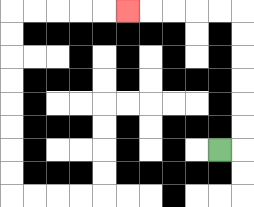{'start': '[9, 6]', 'end': '[5, 0]', 'path_directions': 'R,U,U,U,U,U,U,L,L,L,L,L', 'path_coordinates': '[[9, 6], [10, 6], [10, 5], [10, 4], [10, 3], [10, 2], [10, 1], [10, 0], [9, 0], [8, 0], [7, 0], [6, 0], [5, 0]]'}